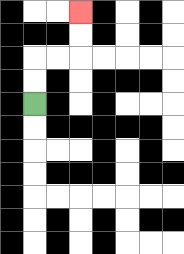{'start': '[1, 4]', 'end': '[3, 0]', 'path_directions': 'U,U,R,R,U,U', 'path_coordinates': '[[1, 4], [1, 3], [1, 2], [2, 2], [3, 2], [3, 1], [3, 0]]'}